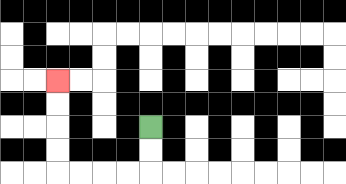{'start': '[6, 5]', 'end': '[2, 3]', 'path_directions': 'D,D,L,L,L,L,U,U,U,U', 'path_coordinates': '[[6, 5], [6, 6], [6, 7], [5, 7], [4, 7], [3, 7], [2, 7], [2, 6], [2, 5], [2, 4], [2, 3]]'}